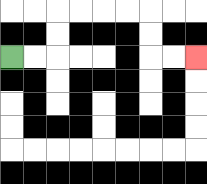{'start': '[0, 2]', 'end': '[8, 2]', 'path_directions': 'R,R,U,U,R,R,R,R,D,D,R,R', 'path_coordinates': '[[0, 2], [1, 2], [2, 2], [2, 1], [2, 0], [3, 0], [4, 0], [5, 0], [6, 0], [6, 1], [6, 2], [7, 2], [8, 2]]'}